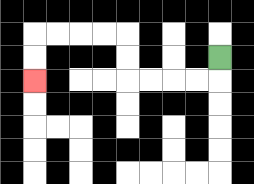{'start': '[9, 2]', 'end': '[1, 3]', 'path_directions': 'D,L,L,L,L,U,U,L,L,L,L,D,D', 'path_coordinates': '[[9, 2], [9, 3], [8, 3], [7, 3], [6, 3], [5, 3], [5, 2], [5, 1], [4, 1], [3, 1], [2, 1], [1, 1], [1, 2], [1, 3]]'}